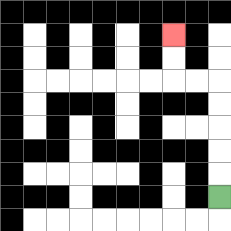{'start': '[9, 8]', 'end': '[7, 1]', 'path_directions': 'U,U,U,U,U,L,L,U,U', 'path_coordinates': '[[9, 8], [9, 7], [9, 6], [9, 5], [9, 4], [9, 3], [8, 3], [7, 3], [7, 2], [7, 1]]'}